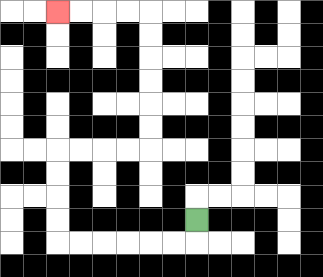{'start': '[8, 9]', 'end': '[2, 0]', 'path_directions': 'D,L,L,L,L,L,L,U,U,U,U,R,R,R,R,U,U,U,U,U,U,L,L,L,L', 'path_coordinates': '[[8, 9], [8, 10], [7, 10], [6, 10], [5, 10], [4, 10], [3, 10], [2, 10], [2, 9], [2, 8], [2, 7], [2, 6], [3, 6], [4, 6], [5, 6], [6, 6], [6, 5], [6, 4], [6, 3], [6, 2], [6, 1], [6, 0], [5, 0], [4, 0], [3, 0], [2, 0]]'}